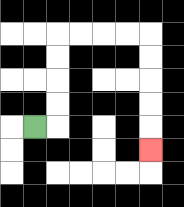{'start': '[1, 5]', 'end': '[6, 6]', 'path_directions': 'R,U,U,U,U,R,R,R,R,D,D,D,D,D', 'path_coordinates': '[[1, 5], [2, 5], [2, 4], [2, 3], [2, 2], [2, 1], [3, 1], [4, 1], [5, 1], [6, 1], [6, 2], [6, 3], [6, 4], [6, 5], [6, 6]]'}